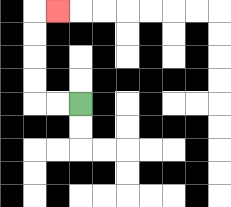{'start': '[3, 4]', 'end': '[2, 0]', 'path_directions': 'L,L,U,U,U,U,R', 'path_coordinates': '[[3, 4], [2, 4], [1, 4], [1, 3], [1, 2], [1, 1], [1, 0], [2, 0]]'}